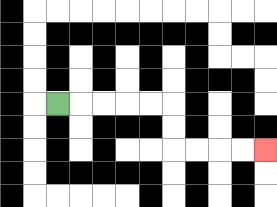{'start': '[2, 4]', 'end': '[11, 6]', 'path_directions': 'R,R,R,R,R,D,D,R,R,R,R', 'path_coordinates': '[[2, 4], [3, 4], [4, 4], [5, 4], [6, 4], [7, 4], [7, 5], [7, 6], [8, 6], [9, 6], [10, 6], [11, 6]]'}